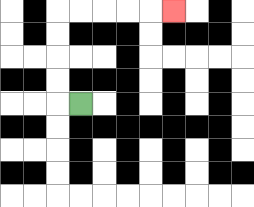{'start': '[3, 4]', 'end': '[7, 0]', 'path_directions': 'L,U,U,U,U,R,R,R,R,R', 'path_coordinates': '[[3, 4], [2, 4], [2, 3], [2, 2], [2, 1], [2, 0], [3, 0], [4, 0], [5, 0], [6, 0], [7, 0]]'}